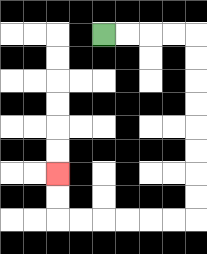{'start': '[4, 1]', 'end': '[2, 7]', 'path_directions': 'R,R,R,R,D,D,D,D,D,D,D,D,L,L,L,L,L,L,U,U', 'path_coordinates': '[[4, 1], [5, 1], [6, 1], [7, 1], [8, 1], [8, 2], [8, 3], [8, 4], [8, 5], [8, 6], [8, 7], [8, 8], [8, 9], [7, 9], [6, 9], [5, 9], [4, 9], [3, 9], [2, 9], [2, 8], [2, 7]]'}